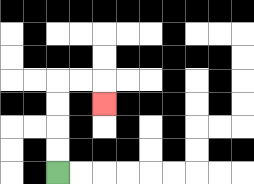{'start': '[2, 7]', 'end': '[4, 4]', 'path_directions': 'U,U,U,U,R,R,D', 'path_coordinates': '[[2, 7], [2, 6], [2, 5], [2, 4], [2, 3], [3, 3], [4, 3], [4, 4]]'}